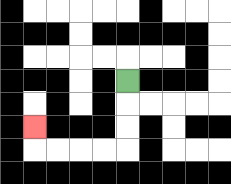{'start': '[5, 3]', 'end': '[1, 5]', 'path_directions': 'D,D,D,L,L,L,L,U', 'path_coordinates': '[[5, 3], [5, 4], [5, 5], [5, 6], [4, 6], [3, 6], [2, 6], [1, 6], [1, 5]]'}